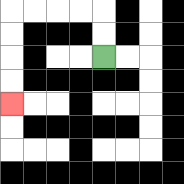{'start': '[4, 2]', 'end': '[0, 4]', 'path_directions': 'U,U,L,L,L,L,D,D,D,D', 'path_coordinates': '[[4, 2], [4, 1], [4, 0], [3, 0], [2, 0], [1, 0], [0, 0], [0, 1], [0, 2], [0, 3], [0, 4]]'}